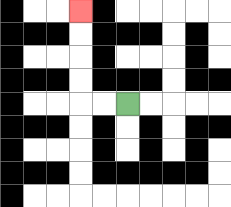{'start': '[5, 4]', 'end': '[3, 0]', 'path_directions': 'L,L,U,U,U,U', 'path_coordinates': '[[5, 4], [4, 4], [3, 4], [3, 3], [3, 2], [3, 1], [3, 0]]'}